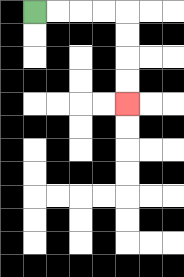{'start': '[1, 0]', 'end': '[5, 4]', 'path_directions': 'R,R,R,R,D,D,D,D', 'path_coordinates': '[[1, 0], [2, 0], [3, 0], [4, 0], [5, 0], [5, 1], [5, 2], [5, 3], [5, 4]]'}